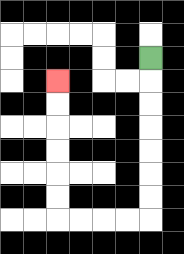{'start': '[6, 2]', 'end': '[2, 3]', 'path_directions': 'D,D,D,D,D,D,D,L,L,L,L,U,U,U,U,U,U', 'path_coordinates': '[[6, 2], [6, 3], [6, 4], [6, 5], [6, 6], [6, 7], [6, 8], [6, 9], [5, 9], [4, 9], [3, 9], [2, 9], [2, 8], [2, 7], [2, 6], [2, 5], [2, 4], [2, 3]]'}